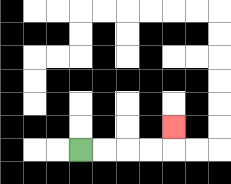{'start': '[3, 6]', 'end': '[7, 5]', 'path_directions': 'R,R,R,R,U', 'path_coordinates': '[[3, 6], [4, 6], [5, 6], [6, 6], [7, 6], [7, 5]]'}